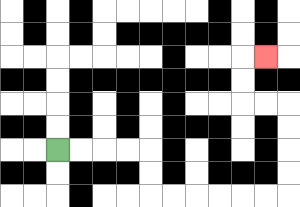{'start': '[2, 6]', 'end': '[11, 2]', 'path_directions': 'R,R,R,R,D,D,R,R,R,R,R,R,U,U,U,U,L,L,U,U,R', 'path_coordinates': '[[2, 6], [3, 6], [4, 6], [5, 6], [6, 6], [6, 7], [6, 8], [7, 8], [8, 8], [9, 8], [10, 8], [11, 8], [12, 8], [12, 7], [12, 6], [12, 5], [12, 4], [11, 4], [10, 4], [10, 3], [10, 2], [11, 2]]'}